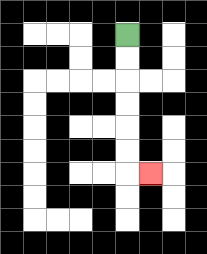{'start': '[5, 1]', 'end': '[6, 7]', 'path_directions': 'D,D,D,D,D,D,R', 'path_coordinates': '[[5, 1], [5, 2], [5, 3], [5, 4], [5, 5], [5, 6], [5, 7], [6, 7]]'}